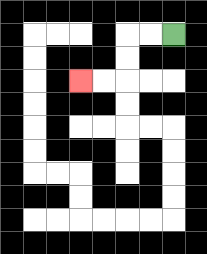{'start': '[7, 1]', 'end': '[3, 3]', 'path_directions': 'L,L,D,D,L,L', 'path_coordinates': '[[7, 1], [6, 1], [5, 1], [5, 2], [5, 3], [4, 3], [3, 3]]'}